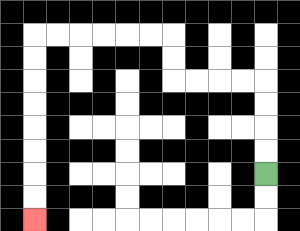{'start': '[11, 7]', 'end': '[1, 9]', 'path_directions': 'U,U,U,U,L,L,L,L,U,U,L,L,L,L,L,L,D,D,D,D,D,D,D,D', 'path_coordinates': '[[11, 7], [11, 6], [11, 5], [11, 4], [11, 3], [10, 3], [9, 3], [8, 3], [7, 3], [7, 2], [7, 1], [6, 1], [5, 1], [4, 1], [3, 1], [2, 1], [1, 1], [1, 2], [1, 3], [1, 4], [1, 5], [1, 6], [1, 7], [1, 8], [1, 9]]'}